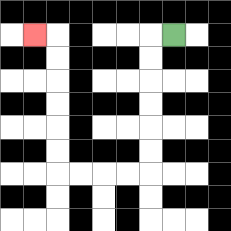{'start': '[7, 1]', 'end': '[1, 1]', 'path_directions': 'L,D,D,D,D,D,D,L,L,L,L,U,U,U,U,U,U,L', 'path_coordinates': '[[7, 1], [6, 1], [6, 2], [6, 3], [6, 4], [6, 5], [6, 6], [6, 7], [5, 7], [4, 7], [3, 7], [2, 7], [2, 6], [2, 5], [2, 4], [2, 3], [2, 2], [2, 1], [1, 1]]'}